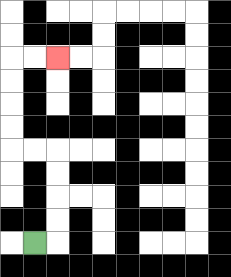{'start': '[1, 10]', 'end': '[2, 2]', 'path_directions': 'R,U,U,U,U,L,L,U,U,U,U,R,R', 'path_coordinates': '[[1, 10], [2, 10], [2, 9], [2, 8], [2, 7], [2, 6], [1, 6], [0, 6], [0, 5], [0, 4], [0, 3], [0, 2], [1, 2], [2, 2]]'}